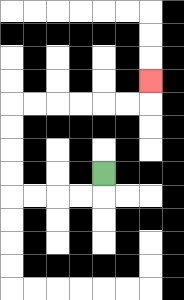{'start': '[4, 7]', 'end': '[6, 3]', 'path_directions': 'D,L,L,L,L,U,U,U,U,R,R,R,R,R,R,U', 'path_coordinates': '[[4, 7], [4, 8], [3, 8], [2, 8], [1, 8], [0, 8], [0, 7], [0, 6], [0, 5], [0, 4], [1, 4], [2, 4], [3, 4], [4, 4], [5, 4], [6, 4], [6, 3]]'}